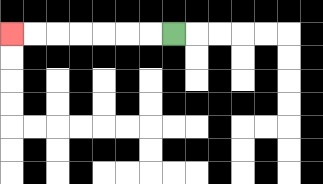{'start': '[7, 1]', 'end': '[0, 1]', 'path_directions': 'L,L,L,L,L,L,L', 'path_coordinates': '[[7, 1], [6, 1], [5, 1], [4, 1], [3, 1], [2, 1], [1, 1], [0, 1]]'}